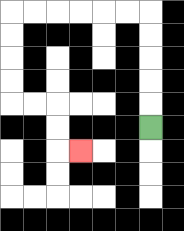{'start': '[6, 5]', 'end': '[3, 6]', 'path_directions': 'U,U,U,U,U,L,L,L,L,L,L,D,D,D,D,R,R,D,D,R', 'path_coordinates': '[[6, 5], [6, 4], [6, 3], [6, 2], [6, 1], [6, 0], [5, 0], [4, 0], [3, 0], [2, 0], [1, 0], [0, 0], [0, 1], [0, 2], [0, 3], [0, 4], [1, 4], [2, 4], [2, 5], [2, 6], [3, 6]]'}